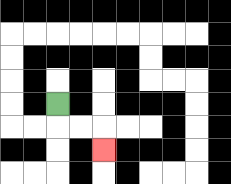{'start': '[2, 4]', 'end': '[4, 6]', 'path_directions': 'D,R,R,D', 'path_coordinates': '[[2, 4], [2, 5], [3, 5], [4, 5], [4, 6]]'}